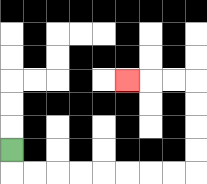{'start': '[0, 6]', 'end': '[5, 3]', 'path_directions': 'D,R,R,R,R,R,R,R,R,U,U,U,U,L,L,L', 'path_coordinates': '[[0, 6], [0, 7], [1, 7], [2, 7], [3, 7], [4, 7], [5, 7], [6, 7], [7, 7], [8, 7], [8, 6], [8, 5], [8, 4], [8, 3], [7, 3], [6, 3], [5, 3]]'}